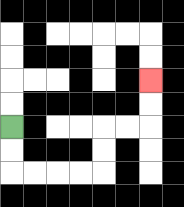{'start': '[0, 5]', 'end': '[6, 3]', 'path_directions': 'D,D,R,R,R,R,U,U,R,R,U,U', 'path_coordinates': '[[0, 5], [0, 6], [0, 7], [1, 7], [2, 7], [3, 7], [4, 7], [4, 6], [4, 5], [5, 5], [6, 5], [6, 4], [6, 3]]'}